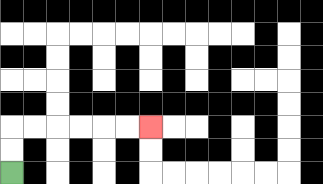{'start': '[0, 7]', 'end': '[6, 5]', 'path_directions': 'U,U,R,R,R,R,R,R', 'path_coordinates': '[[0, 7], [0, 6], [0, 5], [1, 5], [2, 5], [3, 5], [4, 5], [5, 5], [6, 5]]'}